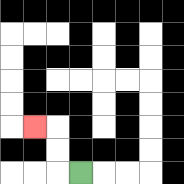{'start': '[3, 7]', 'end': '[1, 5]', 'path_directions': 'L,U,U,L', 'path_coordinates': '[[3, 7], [2, 7], [2, 6], [2, 5], [1, 5]]'}